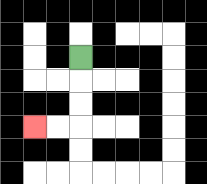{'start': '[3, 2]', 'end': '[1, 5]', 'path_directions': 'D,D,D,L,L', 'path_coordinates': '[[3, 2], [3, 3], [3, 4], [3, 5], [2, 5], [1, 5]]'}